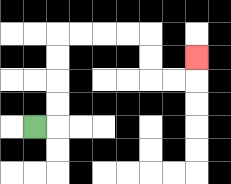{'start': '[1, 5]', 'end': '[8, 2]', 'path_directions': 'R,U,U,U,U,R,R,R,R,D,D,R,R,U', 'path_coordinates': '[[1, 5], [2, 5], [2, 4], [2, 3], [2, 2], [2, 1], [3, 1], [4, 1], [5, 1], [6, 1], [6, 2], [6, 3], [7, 3], [8, 3], [8, 2]]'}